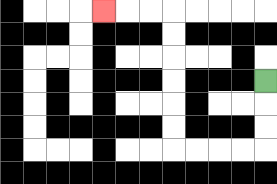{'start': '[11, 3]', 'end': '[4, 0]', 'path_directions': 'D,D,D,L,L,L,L,U,U,U,U,U,U,L,L,L', 'path_coordinates': '[[11, 3], [11, 4], [11, 5], [11, 6], [10, 6], [9, 6], [8, 6], [7, 6], [7, 5], [7, 4], [7, 3], [7, 2], [7, 1], [7, 0], [6, 0], [5, 0], [4, 0]]'}